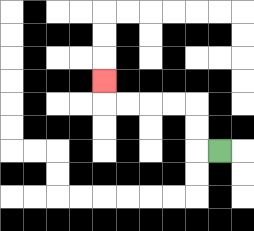{'start': '[9, 6]', 'end': '[4, 3]', 'path_directions': 'L,U,U,L,L,L,L,U', 'path_coordinates': '[[9, 6], [8, 6], [8, 5], [8, 4], [7, 4], [6, 4], [5, 4], [4, 4], [4, 3]]'}